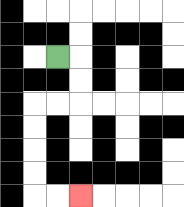{'start': '[2, 2]', 'end': '[3, 8]', 'path_directions': 'R,D,D,L,L,D,D,D,D,R,R', 'path_coordinates': '[[2, 2], [3, 2], [3, 3], [3, 4], [2, 4], [1, 4], [1, 5], [1, 6], [1, 7], [1, 8], [2, 8], [3, 8]]'}